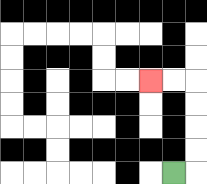{'start': '[7, 7]', 'end': '[6, 3]', 'path_directions': 'R,U,U,U,U,L,L', 'path_coordinates': '[[7, 7], [8, 7], [8, 6], [8, 5], [8, 4], [8, 3], [7, 3], [6, 3]]'}